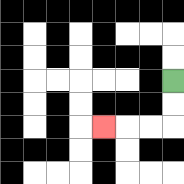{'start': '[7, 3]', 'end': '[4, 5]', 'path_directions': 'D,D,L,L,L', 'path_coordinates': '[[7, 3], [7, 4], [7, 5], [6, 5], [5, 5], [4, 5]]'}